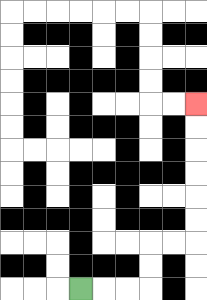{'start': '[3, 12]', 'end': '[8, 4]', 'path_directions': 'R,R,R,U,U,R,R,U,U,U,U,U,U', 'path_coordinates': '[[3, 12], [4, 12], [5, 12], [6, 12], [6, 11], [6, 10], [7, 10], [8, 10], [8, 9], [8, 8], [8, 7], [8, 6], [8, 5], [8, 4]]'}